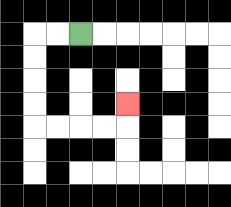{'start': '[3, 1]', 'end': '[5, 4]', 'path_directions': 'L,L,D,D,D,D,R,R,R,R,U', 'path_coordinates': '[[3, 1], [2, 1], [1, 1], [1, 2], [1, 3], [1, 4], [1, 5], [2, 5], [3, 5], [4, 5], [5, 5], [5, 4]]'}